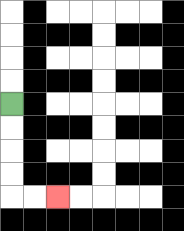{'start': '[0, 4]', 'end': '[2, 8]', 'path_directions': 'D,D,D,D,R,R', 'path_coordinates': '[[0, 4], [0, 5], [0, 6], [0, 7], [0, 8], [1, 8], [2, 8]]'}